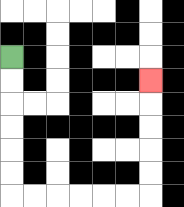{'start': '[0, 2]', 'end': '[6, 3]', 'path_directions': 'D,D,D,D,D,D,R,R,R,R,R,R,U,U,U,U,U', 'path_coordinates': '[[0, 2], [0, 3], [0, 4], [0, 5], [0, 6], [0, 7], [0, 8], [1, 8], [2, 8], [3, 8], [4, 8], [5, 8], [6, 8], [6, 7], [6, 6], [6, 5], [6, 4], [6, 3]]'}